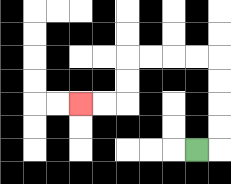{'start': '[8, 6]', 'end': '[3, 4]', 'path_directions': 'R,U,U,U,U,L,L,L,L,D,D,L,L', 'path_coordinates': '[[8, 6], [9, 6], [9, 5], [9, 4], [9, 3], [9, 2], [8, 2], [7, 2], [6, 2], [5, 2], [5, 3], [5, 4], [4, 4], [3, 4]]'}